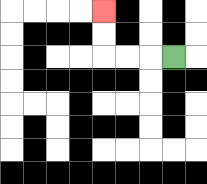{'start': '[7, 2]', 'end': '[4, 0]', 'path_directions': 'L,L,L,U,U', 'path_coordinates': '[[7, 2], [6, 2], [5, 2], [4, 2], [4, 1], [4, 0]]'}